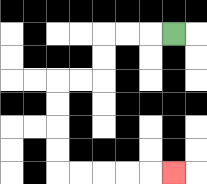{'start': '[7, 1]', 'end': '[7, 7]', 'path_directions': 'L,L,L,D,D,L,L,D,D,D,D,R,R,R,R,R', 'path_coordinates': '[[7, 1], [6, 1], [5, 1], [4, 1], [4, 2], [4, 3], [3, 3], [2, 3], [2, 4], [2, 5], [2, 6], [2, 7], [3, 7], [4, 7], [5, 7], [6, 7], [7, 7]]'}